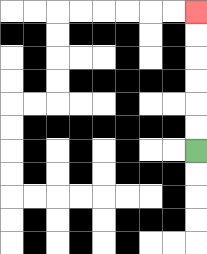{'start': '[8, 6]', 'end': '[8, 0]', 'path_directions': 'U,U,U,U,U,U', 'path_coordinates': '[[8, 6], [8, 5], [8, 4], [8, 3], [8, 2], [8, 1], [8, 0]]'}